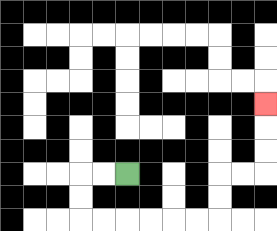{'start': '[5, 7]', 'end': '[11, 4]', 'path_directions': 'L,L,D,D,R,R,R,R,R,R,U,U,R,R,U,U,U', 'path_coordinates': '[[5, 7], [4, 7], [3, 7], [3, 8], [3, 9], [4, 9], [5, 9], [6, 9], [7, 9], [8, 9], [9, 9], [9, 8], [9, 7], [10, 7], [11, 7], [11, 6], [11, 5], [11, 4]]'}